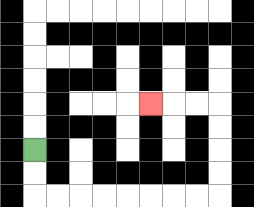{'start': '[1, 6]', 'end': '[6, 4]', 'path_directions': 'D,D,R,R,R,R,R,R,R,R,U,U,U,U,L,L,L', 'path_coordinates': '[[1, 6], [1, 7], [1, 8], [2, 8], [3, 8], [4, 8], [5, 8], [6, 8], [7, 8], [8, 8], [9, 8], [9, 7], [9, 6], [9, 5], [9, 4], [8, 4], [7, 4], [6, 4]]'}